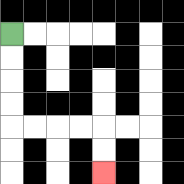{'start': '[0, 1]', 'end': '[4, 7]', 'path_directions': 'D,D,D,D,R,R,R,R,D,D', 'path_coordinates': '[[0, 1], [0, 2], [0, 3], [0, 4], [0, 5], [1, 5], [2, 5], [3, 5], [4, 5], [4, 6], [4, 7]]'}